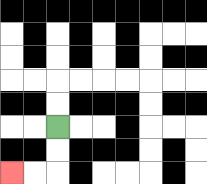{'start': '[2, 5]', 'end': '[0, 7]', 'path_directions': 'D,D,L,L', 'path_coordinates': '[[2, 5], [2, 6], [2, 7], [1, 7], [0, 7]]'}